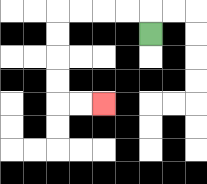{'start': '[6, 1]', 'end': '[4, 4]', 'path_directions': 'U,L,L,L,L,D,D,D,D,R,R', 'path_coordinates': '[[6, 1], [6, 0], [5, 0], [4, 0], [3, 0], [2, 0], [2, 1], [2, 2], [2, 3], [2, 4], [3, 4], [4, 4]]'}